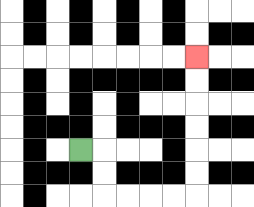{'start': '[3, 6]', 'end': '[8, 2]', 'path_directions': 'R,D,D,R,R,R,R,U,U,U,U,U,U', 'path_coordinates': '[[3, 6], [4, 6], [4, 7], [4, 8], [5, 8], [6, 8], [7, 8], [8, 8], [8, 7], [8, 6], [8, 5], [8, 4], [8, 3], [8, 2]]'}